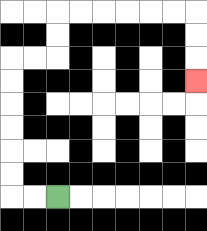{'start': '[2, 8]', 'end': '[8, 3]', 'path_directions': 'L,L,U,U,U,U,U,U,R,R,U,U,R,R,R,R,R,R,D,D,D', 'path_coordinates': '[[2, 8], [1, 8], [0, 8], [0, 7], [0, 6], [0, 5], [0, 4], [0, 3], [0, 2], [1, 2], [2, 2], [2, 1], [2, 0], [3, 0], [4, 0], [5, 0], [6, 0], [7, 0], [8, 0], [8, 1], [8, 2], [8, 3]]'}